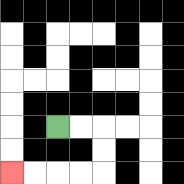{'start': '[2, 5]', 'end': '[0, 7]', 'path_directions': 'R,R,D,D,L,L,L,L', 'path_coordinates': '[[2, 5], [3, 5], [4, 5], [4, 6], [4, 7], [3, 7], [2, 7], [1, 7], [0, 7]]'}